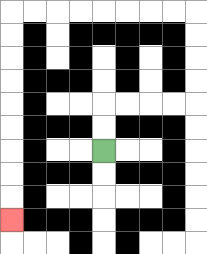{'start': '[4, 6]', 'end': '[0, 9]', 'path_directions': 'U,U,R,R,R,R,U,U,U,U,L,L,L,L,L,L,L,L,D,D,D,D,D,D,D,D,D', 'path_coordinates': '[[4, 6], [4, 5], [4, 4], [5, 4], [6, 4], [7, 4], [8, 4], [8, 3], [8, 2], [8, 1], [8, 0], [7, 0], [6, 0], [5, 0], [4, 0], [3, 0], [2, 0], [1, 0], [0, 0], [0, 1], [0, 2], [0, 3], [0, 4], [0, 5], [0, 6], [0, 7], [0, 8], [0, 9]]'}